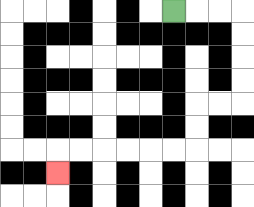{'start': '[7, 0]', 'end': '[2, 7]', 'path_directions': 'R,R,R,D,D,D,D,L,L,D,D,L,L,L,L,L,L,D', 'path_coordinates': '[[7, 0], [8, 0], [9, 0], [10, 0], [10, 1], [10, 2], [10, 3], [10, 4], [9, 4], [8, 4], [8, 5], [8, 6], [7, 6], [6, 6], [5, 6], [4, 6], [3, 6], [2, 6], [2, 7]]'}